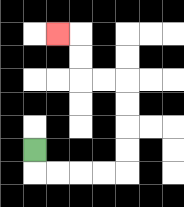{'start': '[1, 6]', 'end': '[2, 1]', 'path_directions': 'D,R,R,R,R,U,U,U,U,L,L,U,U,L', 'path_coordinates': '[[1, 6], [1, 7], [2, 7], [3, 7], [4, 7], [5, 7], [5, 6], [5, 5], [5, 4], [5, 3], [4, 3], [3, 3], [3, 2], [3, 1], [2, 1]]'}